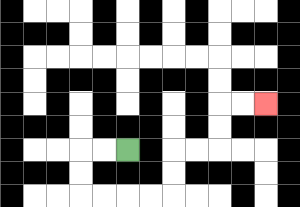{'start': '[5, 6]', 'end': '[11, 4]', 'path_directions': 'L,L,D,D,R,R,R,R,U,U,R,R,U,U,R,R', 'path_coordinates': '[[5, 6], [4, 6], [3, 6], [3, 7], [3, 8], [4, 8], [5, 8], [6, 8], [7, 8], [7, 7], [7, 6], [8, 6], [9, 6], [9, 5], [9, 4], [10, 4], [11, 4]]'}